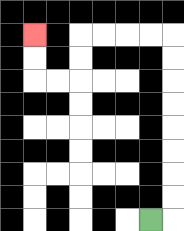{'start': '[6, 9]', 'end': '[1, 1]', 'path_directions': 'R,U,U,U,U,U,U,U,U,L,L,L,L,D,D,L,L,U,U', 'path_coordinates': '[[6, 9], [7, 9], [7, 8], [7, 7], [7, 6], [7, 5], [7, 4], [7, 3], [7, 2], [7, 1], [6, 1], [5, 1], [4, 1], [3, 1], [3, 2], [3, 3], [2, 3], [1, 3], [1, 2], [1, 1]]'}